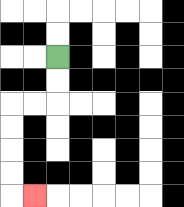{'start': '[2, 2]', 'end': '[1, 8]', 'path_directions': 'D,D,L,L,D,D,D,D,R', 'path_coordinates': '[[2, 2], [2, 3], [2, 4], [1, 4], [0, 4], [0, 5], [0, 6], [0, 7], [0, 8], [1, 8]]'}